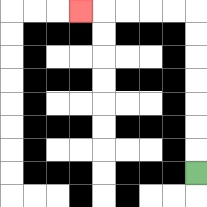{'start': '[8, 7]', 'end': '[3, 0]', 'path_directions': 'U,U,U,U,U,U,U,L,L,L,L,L', 'path_coordinates': '[[8, 7], [8, 6], [8, 5], [8, 4], [8, 3], [8, 2], [8, 1], [8, 0], [7, 0], [6, 0], [5, 0], [4, 0], [3, 0]]'}